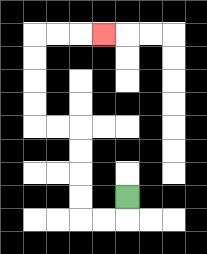{'start': '[5, 8]', 'end': '[4, 1]', 'path_directions': 'D,L,L,U,U,U,U,L,L,U,U,U,U,R,R,R', 'path_coordinates': '[[5, 8], [5, 9], [4, 9], [3, 9], [3, 8], [3, 7], [3, 6], [3, 5], [2, 5], [1, 5], [1, 4], [1, 3], [1, 2], [1, 1], [2, 1], [3, 1], [4, 1]]'}